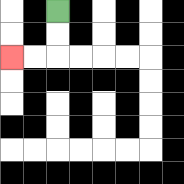{'start': '[2, 0]', 'end': '[0, 2]', 'path_directions': 'D,D,L,L', 'path_coordinates': '[[2, 0], [2, 1], [2, 2], [1, 2], [0, 2]]'}